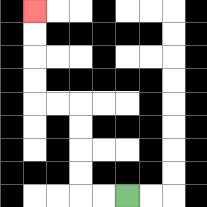{'start': '[5, 8]', 'end': '[1, 0]', 'path_directions': 'L,L,U,U,U,U,L,L,U,U,U,U', 'path_coordinates': '[[5, 8], [4, 8], [3, 8], [3, 7], [3, 6], [3, 5], [3, 4], [2, 4], [1, 4], [1, 3], [1, 2], [1, 1], [1, 0]]'}